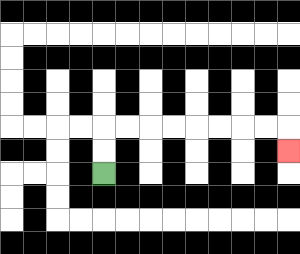{'start': '[4, 7]', 'end': '[12, 6]', 'path_directions': 'U,U,R,R,R,R,R,R,R,R,D', 'path_coordinates': '[[4, 7], [4, 6], [4, 5], [5, 5], [6, 5], [7, 5], [8, 5], [9, 5], [10, 5], [11, 5], [12, 5], [12, 6]]'}